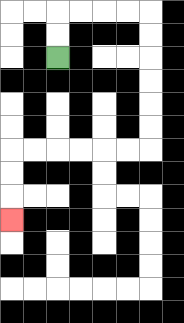{'start': '[2, 2]', 'end': '[0, 9]', 'path_directions': 'U,U,R,R,R,R,D,D,D,D,D,D,L,L,L,L,L,L,D,D,D', 'path_coordinates': '[[2, 2], [2, 1], [2, 0], [3, 0], [4, 0], [5, 0], [6, 0], [6, 1], [6, 2], [6, 3], [6, 4], [6, 5], [6, 6], [5, 6], [4, 6], [3, 6], [2, 6], [1, 6], [0, 6], [0, 7], [0, 8], [0, 9]]'}